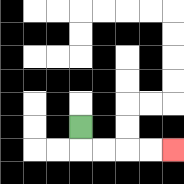{'start': '[3, 5]', 'end': '[7, 6]', 'path_directions': 'D,R,R,R,R', 'path_coordinates': '[[3, 5], [3, 6], [4, 6], [5, 6], [6, 6], [7, 6]]'}